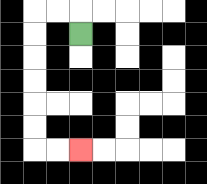{'start': '[3, 1]', 'end': '[3, 6]', 'path_directions': 'U,L,L,D,D,D,D,D,D,R,R', 'path_coordinates': '[[3, 1], [3, 0], [2, 0], [1, 0], [1, 1], [1, 2], [1, 3], [1, 4], [1, 5], [1, 6], [2, 6], [3, 6]]'}